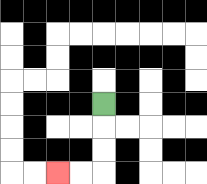{'start': '[4, 4]', 'end': '[2, 7]', 'path_directions': 'D,D,D,L,L', 'path_coordinates': '[[4, 4], [4, 5], [4, 6], [4, 7], [3, 7], [2, 7]]'}